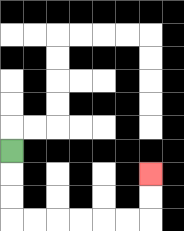{'start': '[0, 6]', 'end': '[6, 7]', 'path_directions': 'D,D,D,R,R,R,R,R,R,U,U', 'path_coordinates': '[[0, 6], [0, 7], [0, 8], [0, 9], [1, 9], [2, 9], [3, 9], [4, 9], [5, 9], [6, 9], [6, 8], [6, 7]]'}